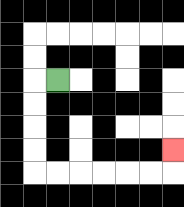{'start': '[2, 3]', 'end': '[7, 6]', 'path_directions': 'L,D,D,D,D,R,R,R,R,R,R,U', 'path_coordinates': '[[2, 3], [1, 3], [1, 4], [1, 5], [1, 6], [1, 7], [2, 7], [3, 7], [4, 7], [5, 7], [6, 7], [7, 7], [7, 6]]'}